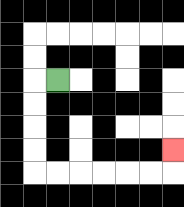{'start': '[2, 3]', 'end': '[7, 6]', 'path_directions': 'L,D,D,D,D,R,R,R,R,R,R,U', 'path_coordinates': '[[2, 3], [1, 3], [1, 4], [1, 5], [1, 6], [1, 7], [2, 7], [3, 7], [4, 7], [5, 7], [6, 7], [7, 7], [7, 6]]'}